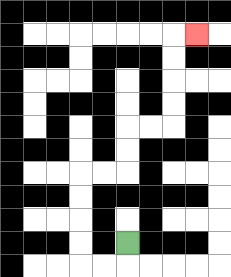{'start': '[5, 10]', 'end': '[8, 1]', 'path_directions': 'D,L,L,U,U,U,U,R,R,U,U,R,R,U,U,U,U,R', 'path_coordinates': '[[5, 10], [5, 11], [4, 11], [3, 11], [3, 10], [3, 9], [3, 8], [3, 7], [4, 7], [5, 7], [5, 6], [5, 5], [6, 5], [7, 5], [7, 4], [7, 3], [7, 2], [7, 1], [8, 1]]'}